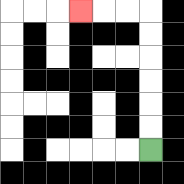{'start': '[6, 6]', 'end': '[3, 0]', 'path_directions': 'U,U,U,U,U,U,L,L,L', 'path_coordinates': '[[6, 6], [6, 5], [6, 4], [6, 3], [6, 2], [6, 1], [6, 0], [5, 0], [4, 0], [3, 0]]'}